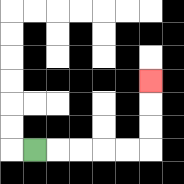{'start': '[1, 6]', 'end': '[6, 3]', 'path_directions': 'R,R,R,R,R,U,U,U', 'path_coordinates': '[[1, 6], [2, 6], [3, 6], [4, 6], [5, 6], [6, 6], [6, 5], [6, 4], [6, 3]]'}